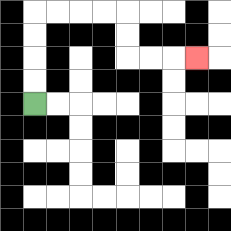{'start': '[1, 4]', 'end': '[8, 2]', 'path_directions': 'U,U,U,U,R,R,R,R,D,D,R,R,R', 'path_coordinates': '[[1, 4], [1, 3], [1, 2], [1, 1], [1, 0], [2, 0], [3, 0], [4, 0], [5, 0], [5, 1], [5, 2], [6, 2], [7, 2], [8, 2]]'}